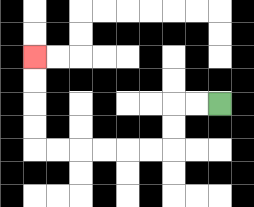{'start': '[9, 4]', 'end': '[1, 2]', 'path_directions': 'L,L,D,D,L,L,L,L,L,L,U,U,U,U', 'path_coordinates': '[[9, 4], [8, 4], [7, 4], [7, 5], [7, 6], [6, 6], [5, 6], [4, 6], [3, 6], [2, 6], [1, 6], [1, 5], [1, 4], [1, 3], [1, 2]]'}